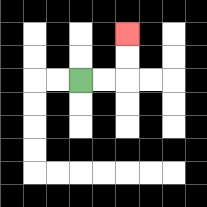{'start': '[3, 3]', 'end': '[5, 1]', 'path_directions': 'R,R,U,U', 'path_coordinates': '[[3, 3], [4, 3], [5, 3], [5, 2], [5, 1]]'}